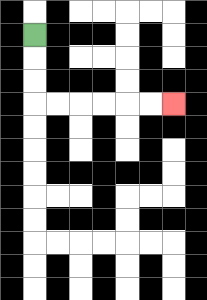{'start': '[1, 1]', 'end': '[7, 4]', 'path_directions': 'D,D,D,R,R,R,R,R,R', 'path_coordinates': '[[1, 1], [1, 2], [1, 3], [1, 4], [2, 4], [3, 4], [4, 4], [5, 4], [6, 4], [7, 4]]'}